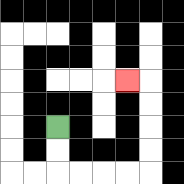{'start': '[2, 5]', 'end': '[5, 3]', 'path_directions': 'D,D,R,R,R,R,U,U,U,U,L', 'path_coordinates': '[[2, 5], [2, 6], [2, 7], [3, 7], [4, 7], [5, 7], [6, 7], [6, 6], [6, 5], [6, 4], [6, 3], [5, 3]]'}